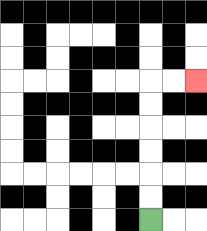{'start': '[6, 9]', 'end': '[8, 3]', 'path_directions': 'U,U,U,U,U,U,R,R', 'path_coordinates': '[[6, 9], [6, 8], [6, 7], [6, 6], [6, 5], [6, 4], [6, 3], [7, 3], [8, 3]]'}